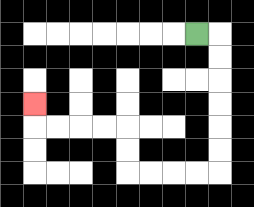{'start': '[8, 1]', 'end': '[1, 4]', 'path_directions': 'R,D,D,D,D,D,D,L,L,L,L,U,U,L,L,L,L,U', 'path_coordinates': '[[8, 1], [9, 1], [9, 2], [9, 3], [9, 4], [9, 5], [9, 6], [9, 7], [8, 7], [7, 7], [6, 7], [5, 7], [5, 6], [5, 5], [4, 5], [3, 5], [2, 5], [1, 5], [1, 4]]'}